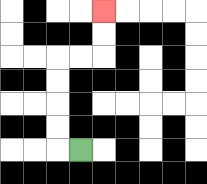{'start': '[3, 6]', 'end': '[4, 0]', 'path_directions': 'L,U,U,U,U,R,R,U,U', 'path_coordinates': '[[3, 6], [2, 6], [2, 5], [2, 4], [2, 3], [2, 2], [3, 2], [4, 2], [4, 1], [4, 0]]'}